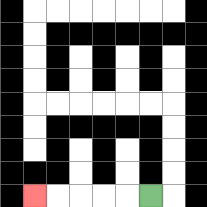{'start': '[6, 8]', 'end': '[1, 8]', 'path_directions': 'L,L,L,L,L', 'path_coordinates': '[[6, 8], [5, 8], [4, 8], [3, 8], [2, 8], [1, 8]]'}